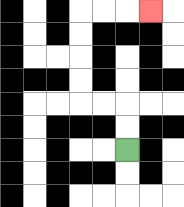{'start': '[5, 6]', 'end': '[6, 0]', 'path_directions': 'U,U,L,L,U,U,U,U,R,R,R', 'path_coordinates': '[[5, 6], [5, 5], [5, 4], [4, 4], [3, 4], [3, 3], [3, 2], [3, 1], [3, 0], [4, 0], [5, 0], [6, 0]]'}